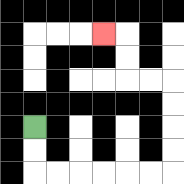{'start': '[1, 5]', 'end': '[4, 1]', 'path_directions': 'D,D,R,R,R,R,R,R,U,U,U,U,L,L,U,U,L', 'path_coordinates': '[[1, 5], [1, 6], [1, 7], [2, 7], [3, 7], [4, 7], [5, 7], [6, 7], [7, 7], [7, 6], [7, 5], [7, 4], [7, 3], [6, 3], [5, 3], [5, 2], [5, 1], [4, 1]]'}